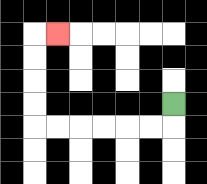{'start': '[7, 4]', 'end': '[2, 1]', 'path_directions': 'D,L,L,L,L,L,L,U,U,U,U,R', 'path_coordinates': '[[7, 4], [7, 5], [6, 5], [5, 5], [4, 5], [3, 5], [2, 5], [1, 5], [1, 4], [1, 3], [1, 2], [1, 1], [2, 1]]'}